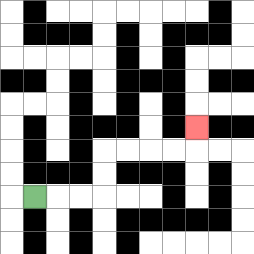{'start': '[1, 8]', 'end': '[8, 5]', 'path_directions': 'R,R,R,U,U,R,R,R,R,U', 'path_coordinates': '[[1, 8], [2, 8], [3, 8], [4, 8], [4, 7], [4, 6], [5, 6], [6, 6], [7, 6], [8, 6], [8, 5]]'}